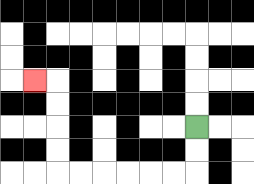{'start': '[8, 5]', 'end': '[1, 3]', 'path_directions': 'D,D,L,L,L,L,L,L,U,U,U,U,L', 'path_coordinates': '[[8, 5], [8, 6], [8, 7], [7, 7], [6, 7], [5, 7], [4, 7], [3, 7], [2, 7], [2, 6], [2, 5], [2, 4], [2, 3], [1, 3]]'}